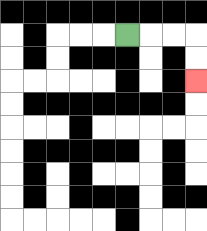{'start': '[5, 1]', 'end': '[8, 3]', 'path_directions': 'R,R,R,D,D', 'path_coordinates': '[[5, 1], [6, 1], [7, 1], [8, 1], [8, 2], [8, 3]]'}